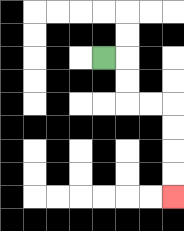{'start': '[4, 2]', 'end': '[7, 8]', 'path_directions': 'R,D,D,R,R,D,D,D,D', 'path_coordinates': '[[4, 2], [5, 2], [5, 3], [5, 4], [6, 4], [7, 4], [7, 5], [7, 6], [7, 7], [7, 8]]'}